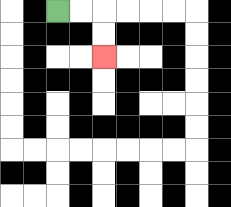{'start': '[2, 0]', 'end': '[4, 2]', 'path_directions': 'R,R,D,D', 'path_coordinates': '[[2, 0], [3, 0], [4, 0], [4, 1], [4, 2]]'}